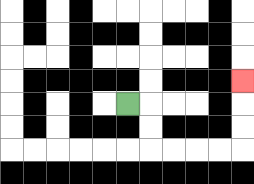{'start': '[5, 4]', 'end': '[10, 3]', 'path_directions': 'R,D,D,R,R,R,R,U,U,U', 'path_coordinates': '[[5, 4], [6, 4], [6, 5], [6, 6], [7, 6], [8, 6], [9, 6], [10, 6], [10, 5], [10, 4], [10, 3]]'}